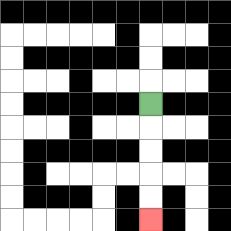{'start': '[6, 4]', 'end': '[6, 9]', 'path_directions': 'D,D,D,D,D', 'path_coordinates': '[[6, 4], [6, 5], [6, 6], [6, 7], [6, 8], [6, 9]]'}